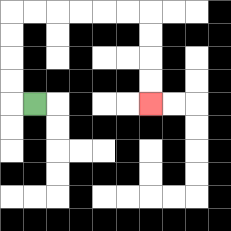{'start': '[1, 4]', 'end': '[6, 4]', 'path_directions': 'L,U,U,U,U,R,R,R,R,R,R,D,D,D,D', 'path_coordinates': '[[1, 4], [0, 4], [0, 3], [0, 2], [0, 1], [0, 0], [1, 0], [2, 0], [3, 0], [4, 0], [5, 0], [6, 0], [6, 1], [6, 2], [6, 3], [6, 4]]'}